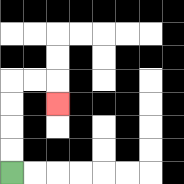{'start': '[0, 7]', 'end': '[2, 4]', 'path_directions': 'U,U,U,U,R,R,D', 'path_coordinates': '[[0, 7], [0, 6], [0, 5], [0, 4], [0, 3], [1, 3], [2, 3], [2, 4]]'}